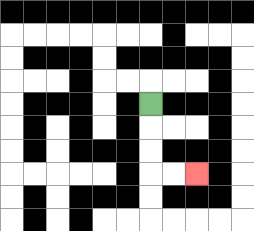{'start': '[6, 4]', 'end': '[8, 7]', 'path_directions': 'D,D,D,R,R', 'path_coordinates': '[[6, 4], [6, 5], [6, 6], [6, 7], [7, 7], [8, 7]]'}